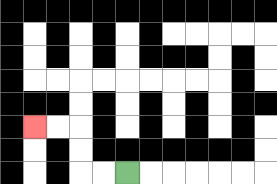{'start': '[5, 7]', 'end': '[1, 5]', 'path_directions': 'L,L,U,U,L,L', 'path_coordinates': '[[5, 7], [4, 7], [3, 7], [3, 6], [3, 5], [2, 5], [1, 5]]'}